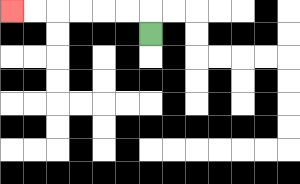{'start': '[6, 1]', 'end': '[0, 0]', 'path_directions': 'U,L,L,L,L,L,L', 'path_coordinates': '[[6, 1], [6, 0], [5, 0], [4, 0], [3, 0], [2, 0], [1, 0], [0, 0]]'}